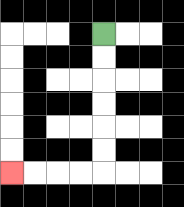{'start': '[4, 1]', 'end': '[0, 7]', 'path_directions': 'D,D,D,D,D,D,L,L,L,L', 'path_coordinates': '[[4, 1], [4, 2], [4, 3], [4, 4], [4, 5], [4, 6], [4, 7], [3, 7], [2, 7], [1, 7], [0, 7]]'}